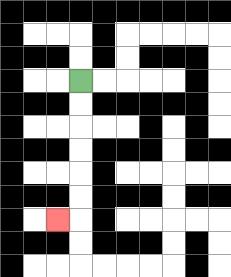{'start': '[3, 3]', 'end': '[2, 9]', 'path_directions': 'D,D,D,D,D,D,L', 'path_coordinates': '[[3, 3], [3, 4], [3, 5], [3, 6], [3, 7], [3, 8], [3, 9], [2, 9]]'}